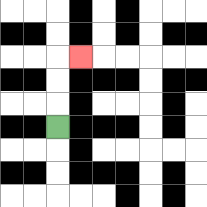{'start': '[2, 5]', 'end': '[3, 2]', 'path_directions': 'U,U,U,R', 'path_coordinates': '[[2, 5], [2, 4], [2, 3], [2, 2], [3, 2]]'}